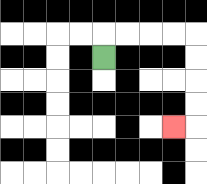{'start': '[4, 2]', 'end': '[7, 5]', 'path_directions': 'U,R,R,R,R,D,D,D,D,L', 'path_coordinates': '[[4, 2], [4, 1], [5, 1], [6, 1], [7, 1], [8, 1], [8, 2], [8, 3], [8, 4], [8, 5], [7, 5]]'}